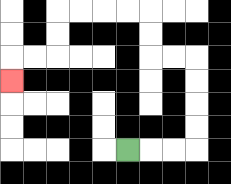{'start': '[5, 6]', 'end': '[0, 3]', 'path_directions': 'R,R,R,U,U,U,U,L,L,U,U,L,L,L,L,D,D,L,L,D', 'path_coordinates': '[[5, 6], [6, 6], [7, 6], [8, 6], [8, 5], [8, 4], [8, 3], [8, 2], [7, 2], [6, 2], [6, 1], [6, 0], [5, 0], [4, 0], [3, 0], [2, 0], [2, 1], [2, 2], [1, 2], [0, 2], [0, 3]]'}